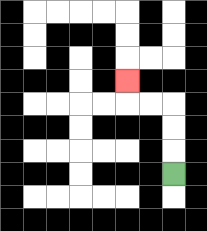{'start': '[7, 7]', 'end': '[5, 3]', 'path_directions': 'U,U,U,L,L,U', 'path_coordinates': '[[7, 7], [7, 6], [7, 5], [7, 4], [6, 4], [5, 4], [5, 3]]'}